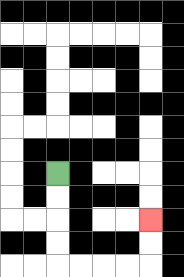{'start': '[2, 7]', 'end': '[6, 9]', 'path_directions': 'D,D,D,D,R,R,R,R,U,U', 'path_coordinates': '[[2, 7], [2, 8], [2, 9], [2, 10], [2, 11], [3, 11], [4, 11], [5, 11], [6, 11], [6, 10], [6, 9]]'}